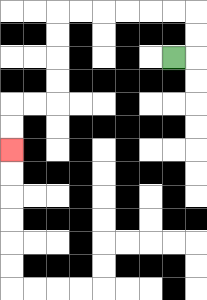{'start': '[7, 2]', 'end': '[0, 6]', 'path_directions': 'R,U,U,L,L,L,L,L,L,D,D,D,D,L,L,D,D', 'path_coordinates': '[[7, 2], [8, 2], [8, 1], [8, 0], [7, 0], [6, 0], [5, 0], [4, 0], [3, 0], [2, 0], [2, 1], [2, 2], [2, 3], [2, 4], [1, 4], [0, 4], [0, 5], [0, 6]]'}